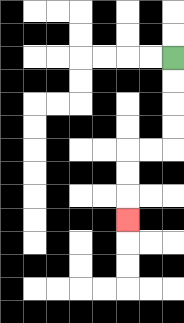{'start': '[7, 2]', 'end': '[5, 9]', 'path_directions': 'D,D,D,D,L,L,D,D,D', 'path_coordinates': '[[7, 2], [7, 3], [7, 4], [7, 5], [7, 6], [6, 6], [5, 6], [5, 7], [5, 8], [5, 9]]'}